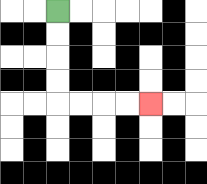{'start': '[2, 0]', 'end': '[6, 4]', 'path_directions': 'D,D,D,D,R,R,R,R', 'path_coordinates': '[[2, 0], [2, 1], [2, 2], [2, 3], [2, 4], [3, 4], [4, 4], [5, 4], [6, 4]]'}